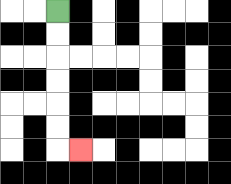{'start': '[2, 0]', 'end': '[3, 6]', 'path_directions': 'D,D,D,D,D,D,R', 'path_coordinates': '[[2, 0], [2, 1], [2, 2], [2, 3], [2, 4], [2, 5], [2, 6], [3, 6]]'}